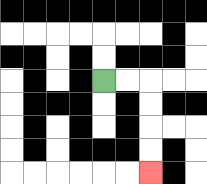{'start': '[4, 3]', 'end': '[6, 7]', 'path_directions': 'R,R,D,D,D,D', 'path_coordinates': '[[4, 3], [5, 3], [6, 3], [6, 4], [6, 5], [6, 6], [6, 7]]'}